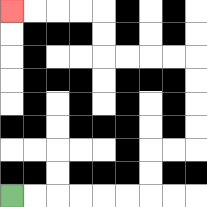{'start': '[0, 8]', 'end': '[0, 0]', 'path_directions': 'R,R,R,R,R,R,U,U,R,R,U,U,U,U,L,L,L,L,U,U,L,L,L,L', 'path_coordinates': '[[0, 8], [1, 8], [2, 8], [3, 8], [4, 8], [5, 8], [6, 8], [6, 7], [6, 6], [7, 6], [8, 6], [8, 5], [8, 4], [8, 3], [8, 2], [7, 2], [6, 2], [5, 2], [4, 2], [4, 1], [4, 0], [3, 0], [2, 0], [1, 0], [0, 0]]'}